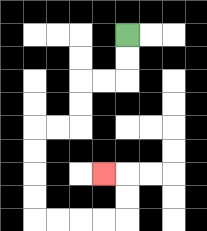{'start': '[5, 1]', 'end': '[4, 7]', 'path_directions': 'D,D,L,L,D,D,L,L,D,D,D,D,R,R,R,R,U,U,L', 'path_coordinates': '[[5, 1], [5, 2], [5, 3], [4, 3], [3, 3], [3, 4], [3, 5], [2, 5], [1, 5], [1, 6], [1, 7], [1, 8], [1, 9], [2, 9], [3, 9], [4, 9], [5, 9], [5, 8], [5, 7], [4, 7]]'}